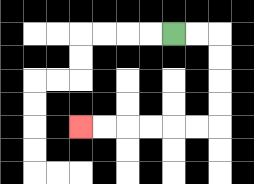{'start': '[7, 1]', 'end': '[3, 5]', 'path_directions': 'R,R,D,D,D,D,L,L,L,L,L,L', 'path_coordinates': '[[7, 1], [8, 1], [9, 1], [9, 2], [9, 3], [9, 4], [9, 5], [8, 5], [7, 5], [6, 5], [5, 5], [4, 5], [3, 5]]'}